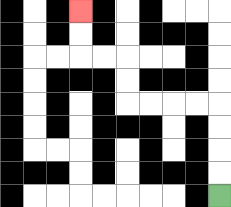{'start': '[9, 8]', 'end': '[3, 0]', 'path_directions': 'U,U,U,U,L,L,L,L,U,U,L,L,U,U', 'path_coordinates': '[[9, 8], [9, 7], [9, 6], [9, 5], [9, 4], [8, 4], [7, 4], [6, 4], [5, 4], [5, 3], [5, 2], [4, 2], [3, 2], [3, 1], [3, 0]]'}